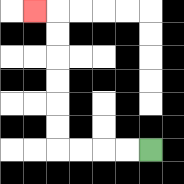{'start': '[6, 6]', 'end': '[1, 0]', 'path_directions': 'L,L,L,L,U,U,U,U,U,U,L', 'path_coordinates': '[[6, 6], [5, 6], [4, 6], [3, 6], [2, 6], [2, 5], [2, 4], [2, 3], [2, 2], [2, 1], [2, 0], [1, 0]]'}